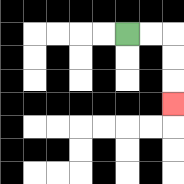{'start': '[5, 1]', 'end': '[7, 4]', 'path_directions': 'R,R,D,D,D', 'path_coordinates': '[[5, 1], [6, 1], [7, 1], [7, 2], [7, 3], [7, 4]]'}